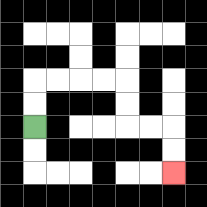{'start': '[1, 5]', 'end': '[7, 7]', 'path_directions': 'U,U,R,R,R,R,D,D,R,R,D,D', 'path_coordinates': '[[1, 5], [1, 4], [1, 3], [2, 3], [3, 3], [4, 3], [5, 3], [5, 4], [5, 5], [6, 5], [7, 5], [7, 6], [7, 7]]'}